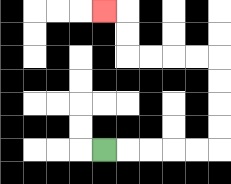{'start': '[4, 6]', 'end': '[4, 0]', 'path_directions': 'R,R,R,R,R,U,U,U,U,L,L,L,L,U,U,L', 'path_coordinates': '[[4, 6], [5, 6], [6, 6], [7, 6], [8, 6], [9, 6], [9, 5], [9, 4], [9, 3], [9, 2], [8, 2], [7, 2], [6, 2], [5, 2], [5, 1], [5, 0], [4, 0]]'}